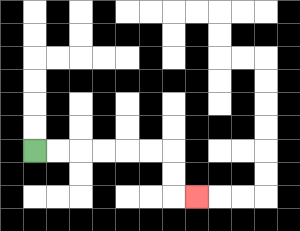{'start': '[1, 6]', 'end': '[8, 8]', 'path_directions': 'R,R,R,R,R,R,D,D,R', 'path_coordinates': '[[1, 6], [2, 6], [3, 6], [4, 6], [5, 6], [6, 6], [7, 6], [7, 7], [7, 8], [8, 8]]'}